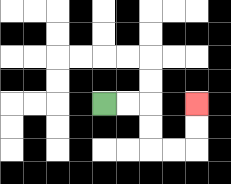{'start': '[4, 4]', 'end': '[8, 4]', 'path_directions': 'R,R,D,D,R,R,U,U', 'path_coordinates': '[[4, 4], [5, 4], [6, 4], [6, 5], [6, 6], [7, 6], [8, 6], [8, 5], [8, 4]]'}